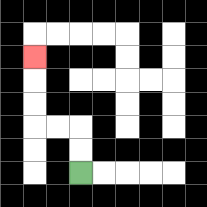{'start': '[3, 7]', 'end': '[1, 2]', 'path_directions': 'U,U,L,L,U,U,U', 'path_coordinates': '[[3, 7], [3, 6], [3, 5], [2, 5], [1, 5], [1, 4], [1, 3], [1, 2]]'}